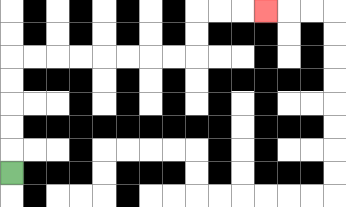{'start': '[0, 7]', 'end': '[11, 0]', 'path_directions': 'U,U,U,U,U,R,R,R,R,R,R,R,R,U,U,R,R,R', 'path_coordinates': '[[0, 7], [0, 6], [0, 5], [0, 4], [0, 3], [0, 2], [1, 2], [2, 2], [3, 2], [4, 2], [5, 2], [6, 2], [7, 2], [8, 2], [8, 1], [8, 0], [9, 0], [10, 0], [11, 0]]'}